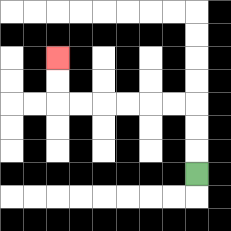{'start': '[8, 7]', 'end': '[2, 2]', 'path_directions': 'U,U,U,L,L,L,L,L,L,U,U', 'path_coordinates': '[[8, 7], [8, 6], [8, 5], [8, 4], [7, 4], [6, 4], [5, 4], [4, 4], [3, 4], [2, 4], [2, 3], [2, 2]]'}